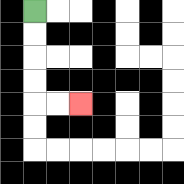{'start': '[1, 0]', 'end': '[3, 4]', 'path_directions': 'D,D,D,D,R,R', 'path_coordinates': '[[1, 0], [1, 1], [1, 2], [1, 3], [1, 4], [2, 4], [3, 4]]'}